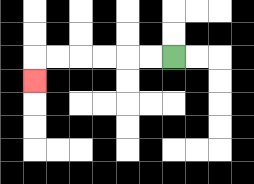{'start': '[7, 2]', 'end': '[1, 3]', 'path_directions': 'L,L,L,L,L,L,D', 'path_coordinates': '[[7, 2], [6, 2], [5, 2], [4, 2], [3, 2], [2, 2], [1, 2], [1, 3]]'}